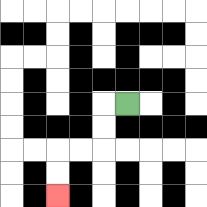{'start': '[5, 4]', 'end': '[2, 8]', 'path_directions': 'L,D,D,L,L,D,D', 'path_coordinates': '[[5, 4], [4, 4], [4, 5], [4, 6], [3, 6], [2, 6], [2, 7], [2, 8]]'}